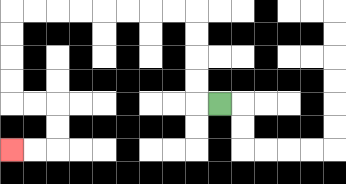{'start': '[9, 4]', 'end': '[0, 6]', 'path_directions': 'L,U,U,U,U,L,L,L,L,L,L,L,L,D,D,D,D,R,R,D,D,L,L', 'path_coordinates': '[[9, 4], [8, 4], [8, 3], [8, 2], [8, 1], [8, 0], [7, 0], [6, 0], [5, 0], [4, 0], [3, 0], [2, 0], [1, 0], [0, 0], [0, 1], [0, 2], [0, 3], [0, 4], [1, 4], [2, 4], [2, 5], [2, 6], [1, 6], [0, 6]]'}